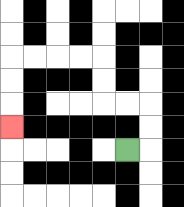{'start': '[5, 6]', 'end': '[0, 5]', 'path_directions': 'R,U,U,L,L,U,U,L,L,L,L,D,D,D', 'path_coordinates': '[[5, 6], [6, 6], [6, 5], [6, 4], [5, 4], [4, 4], [4, 3], [4, 2], [3, 2], [2, 2], [1, 2], [0, 2], [0, 3], [0, 4], [0, 5]]'}